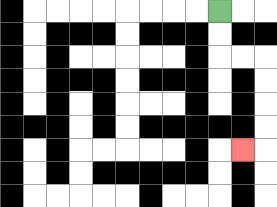{'start': '[9, 0]', 'end': '[10, 6]', 'path_directions': 'D,D,R,R,D,D,D,D,L', 'path_coordinates': '[[9, 0], [9, 1], [9, 2], [10, 2], [11, 2], [11, 3], [11, 4], [11, 5], [11, 6], [10, 6]]'}